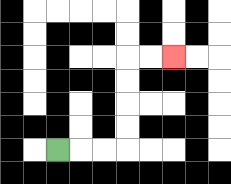{'start': '[2, 6]', 'end': '[7, 2]', 'path_directions': 'R,R,R,U,U,U,U,R,R', 'path_coordinates': '[[2, 6], [3, 6], [4, 6], [5, 6], [5, 5], [5, 4], [5, 3], [5, 2], [6, 2], [7, 2]]'}